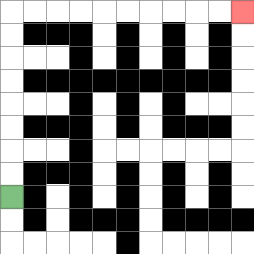{'start': '[0, 8]', 'end': '[10, 0]', 'path_directions': 'U,U,U,U,U,U,U,U,R,R,R,R,R,R,R,R,R,R', 'path_coordinates': '[[0, 8], [0, 7], [0, 6], [0, 5], [0, 4], [0, 3], [0, 2], [0, 1], [0, 0], [1, 0], [2, 0], [3, 0], [4, 0], [5, 0], [6, 0], [7, 0], [8, 0], [9, 0], [10, 0]]'}